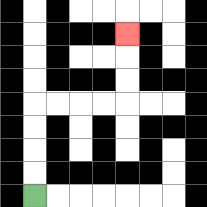{'start': '[1, 8]', 'end': '[5, 1]', 'path_directions': 'U,U,U,U,R,R,R,R,U,U,U', 'path_coordinates': '[[1, 8], [1, 7], [1, 6], [1, 5], [1, 4], [2, 4], [3, 4], [4, 4], [5, 4], [5, 3], [5, 2], [5, 1]]'}